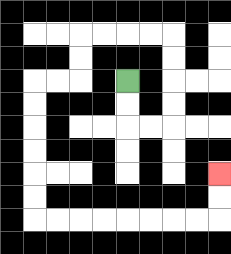{'start': '[5, 3]', 'end': '[9, 7]', 'path_directions': 'D,D,R,R,U,U,U,U,L,L,L,L,D,D,L,L,D,D,D,D,D,D,R,R,R,R,R,R,R,R,U,U', 'path_coordinates': '[[5, 3], [5, 4], [5, 5], [6, 5], [7, 5], [7, 4], [7, 3], [7, 2], [7, 1], [6, 1], [5, 1], [4, 1], [3, 1], [3, 2], [3, 3], [2, 3], [1, 3], [1, 4], [1, 5], [1, 6], [1, 7], [1, 8], [1, 9], [2, 9], [3, 9], [4, 9], [5, 9], [6, 9], [7, 9], [8, 9], [9, 9], [9, 8], [9, 7]]'}